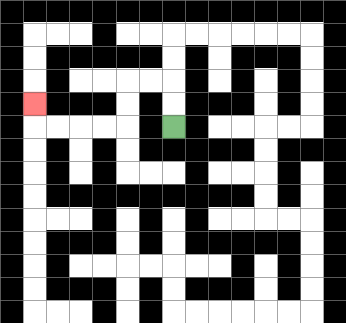{'start': '[7, 5]', 'end': '[1, 4]', 'path_directions': 'U,U,L,L,D,D,L,L,L,L,U', 'path_coordinates': '[[7, 5], [7, 4], [7, 3], [6, 3], [5, 3], [5, 4], [5, 5], [4, 5], [3, 5], [2, 5], [1, 5], [1, 4]]'}